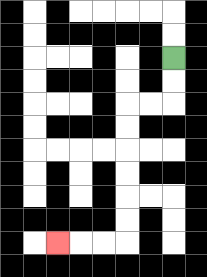{'start': '[7, 2]', 'end': '[2, 10]', 'path_directions': 'D,D,L,L,D,D,D,D,D,D,L,L,L', 'path_coordinates': '[[7, 2], [7, 3], [7, 4], [6, 4], [5, 4], [5, 5], [5, 6], [5, 7], [5, 8], [5, 9], [5, 10], [4, 10], [3, 10], [2, 10]]'}